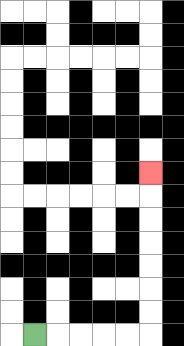{'start': '[1, 14]', 'end': '[6, 7]', 'path_directions': 'R,R,R,R,R,U,U,U,U,U,U,U', 'path_coordinates': '[[1, 14], [2, 14], [3, 14], [4, 14], [5, 14], [6, 14], [6, 13], [6, 12], [6, 11], [6, 10], [6, 9], [6, 8], [6, 7]]'}